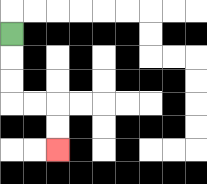{'start': '[0, 1]', 'end': '[2, 6]', 'path_directions': 'D,D,D,R,R,D,D', 'path_coordinates': '[[0, 1], [0, 2], [0, 3], [0, 4], [1, 4], [2, 4], [2, 5], [2, 6]]'}